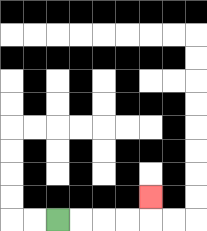{'start': '[2, 9]', 'end': '[6, 8]', 'path_directions': 'R,R,R,R,U', 'path_coordinates': '[[2, 9], [3, 9], [4, 9], [5, 9], [6, 9], [6, 8]]'}